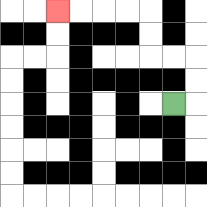{'start': '[7, 4]', 'end': '[2, 0]', 'path_directions': 'R,U,U,L,L,U,U,L,L,L,L', 'path_coordinates': '[[7, 4], [8, 4], [8, 3], [8, 2], [7, 2], [6, 2], [6, 1], [6, 0], [5, 0], [4, 0], [3, 0], [2, 0]]'}